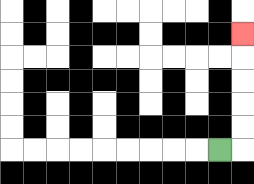{'start': '[9, 6]', 'end': '[10, 1]', 'path_directions': 'R,U,U,U,U,U', 'path_coordinates': '[[9, 6], [10, 6], [10, 5], [10, 4], [10, 3], [10, 2], [10, 1]]'}